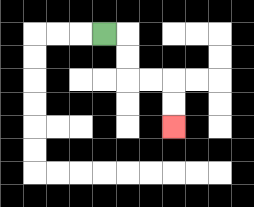{'start': '[4, 1]', 'end': '[7, 5]', 'path_directions': 'R,D,D,R,R,D,D', 'path_coordinates': '[[4, 1], [5, 1], [5, 2], [5, 3], [6, 3], [7, 3], [7, 4], [7, 5]]'}